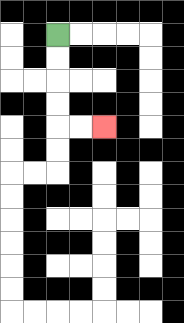{'start': '[2, 1]', 'end': '[4, 5]', 'path_directions': 'D,D,D,D,R,R', 'path_coordinates': '[[2, 1], [2, 2], [2, 3], [2, 4], [2, 5], [3, 5], [4, 5]]'}